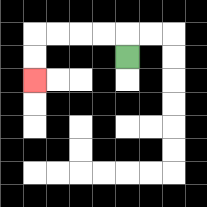{'start': '[5, 2]', 'end': '[1, 3]', 'path_directions': 'U,L,L,L,L,D,D', 'path_coordinates': '[[5, 2], [5, 1], [4, 1], [3, 1], [2, 1], [1, 1], [1, 2], [1, 3]]'}